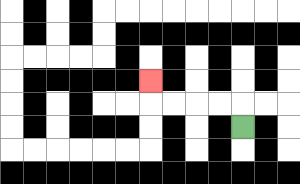{'start': '[10, 5]', 'end': '[6, 3]', 'path_directions': 'U,L,L,L,L,U', 'path_coordinates': '[[10, 5], [10, 4], [9, 4], [8, 4], [7, 4], [6, 4], [6, 3]]'}